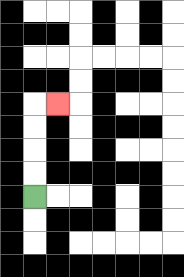{'start': '[1, 8]', 'end': '[2, 4]', 'path_directions': 'U,U,U,U,R', 'path_coordinates': '[[1, 8], [1, 7], [1, 6], [1, 5], [1, 4], [2, 4]]'}